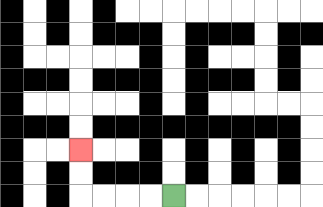{'start': '[7, 8]', 'end': '[3, 6]', 'path_directions': 'L,L,L,L,U,U', 'path_coordinates': '[[7, 8], [6, 8], [5, 8], [4, 8], [3, 8], [3, 7], [3, 6]]'}